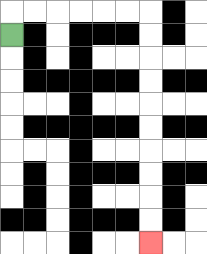{'start': '[0, 1]', 'end': '[6, 10]', 'path_directions': 'U,R,R,R,R,R,R,D,D,D,D,D,D,D,D,D,D', 'path_coordinates': '[[0, 1], [0, 0], [1, 0], [2, 0], [3, 0], [4, 0], [5, 0], [6, 0], [6, 1], [6, 2], [6, 3], [6, 4], [6, 5], [6, 6], [6, 7], [6, 8], [6, 9], [6, 10]]'}